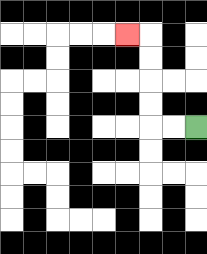{'start': '[8, 5]', 'end': '[5, 1]', 'path_directions': 'L,L,U,U,U,U,L', 'path_coordinates': '[[8, 5], [7, 5], [6, 5], [6, 4], [6, 3], [6, 2], [6, 1], [5, 1]]'}